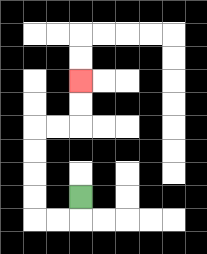{'start': '[3, 8]', 'end': '[3, 3]', 'path_directions': 'D,L,L,U,U,U,U,R,R,U,U', 'path_coordinates': '[[3, 8], [3, 9], [2, 9], [1, 9], [1, 8], [1, 7], [1, 6], [1, 5], [2, 5], [3, 5], [3, 4], [3, 3]]'}